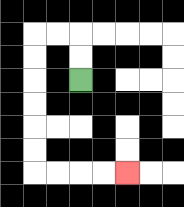{'start': '[3, 3]', 'end': '[5, 7]', 'path_directions': 'U,U,L,L,D,D,D,D,D,D,R,R,R,R', 'path_coordinates': '[[3, 3], [3, 2], [3, 1], [2, 1], [1, 1], [1, 2], [1, 3], [1, 4], [1, 5], [1, 6], [1, 7], [2, 7], [3, 7], [4, 7], [5, 7]]'}